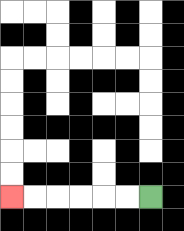{'start': '[6, 8]', 'end': '[0, 8]', 'path_directions': 'L,L,L,L,L,L', 'path_coordinates': '[[6, 8], [5, 8], [4, 8], [3, 8], [2, 8], [1, 8], [0, 8]]'}